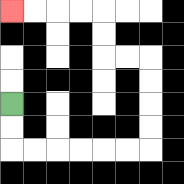{'start': '[0, 4]', 'end': '[0, 0]', 'path_directions': 'D,D,R,R,R,R,R,R,U,U,U,U,L,L,U,U,L,L,L,L', 'path_coordinates': '[[0, 4], [0, 5], [0, 6], [1, 6], [2, 6], [3, 6], [4, 6], [5, 6], [6, 6], [6, 5], [6, 4], [6, 3], [6, 2], [5, 2], [4, 2], [4, 1], [4, 0], [3, 0], [2, 0], [1, 0], [0, 0]]'}